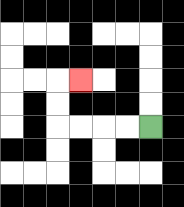{'start': '[6, 5]', 'end': '[3, 3]', 'path_directions': 'L,L,L,L,U,U,R', 'path_coordinates': '[[6, 5], [5, 5], [4, 5], [3, 5], [2, 5], [2, 4], [2, 3], [3, 3]]'}